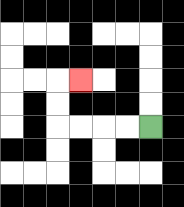{'start': '[6, 5]', 'end': '[3, 3]', 'path_directions': 'L,L,L,L,U,U,R', 'path_coordinates': '[[6, 5], [5, 5], [4, 5], [3, 5], [2, 5], [2, 4], [2, 3], [3, 3]]'}